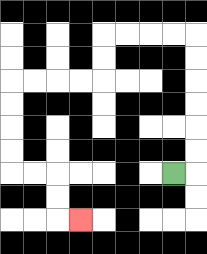{'start': '[7, 7]', 'end': '[3, 9]', 'path_directions': 'R,U,U,U,U,U,U,L,L,L,L,D,D,L,L,L,L,D,D,D,D,R,R,D,D,R', 'path_coordinates': '[[7, 7], [8, 7], [8, 6], [8, 5], [8, 4], [8, 3], [8, 2], [8, 1], [7, 1], [6, 1], [5, 1], [4, 1], [4, 2], [4, 3], [3, 3], [2, 3], [1, 3], [0, 3], [0, 4], [0, 5], [0, 6], [0, 7], [1, 7], [2, 7], [2, 8], [2, 9], [3, 9]]'}